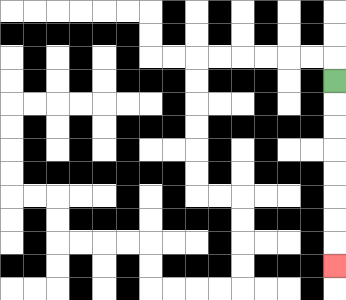{'start': '[14, 3]', 'end': '[14, 11]', 'path_directions': 'D,D,D,D,D,D,D,D', 'path_coordinates': '[[14, 3], [14, 4], [14, 5], [14, 6], [14, 7], [14, 8], [14, 9], [14, 10], [14, 11]]'}